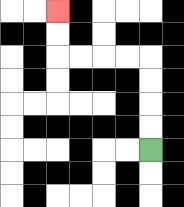{'start': '[6, 6]', 'end': '[2, 0]', 'path_directions': 'U,U,U,U,L,L,L,L,U,U', 'path_coordinates': '[[6, 6], [6, 5], [6, 4], [6, 3], [6, 2], [5, 2], [4, 2], [3, 2], [2, 2], [2, 1], [2, 0]]'}